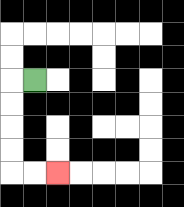{'start': '[1, 3]', 'end': '[2, 7]', 'path_directions': 'L,D,D,D,D,R,R', 'path_coordinates': '[[1, 3], [0, 3], [0, 4], [0, 5], [0, 6], [0, 7], [1, 7], [2, 7]]'}